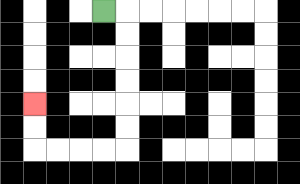{'start': '[4, 0]', 'end': '[1, 4]', 'path_directions': 'R,D,D,D,D,D,D,L,L,L,L,U,U', 'path_coordinates': '[[4, 0], [5, 0], [5, 1], [5, 2], [5, 3], [5, 4], [5, 5], [5, 6], [4, 6], [3, 6], [2, 6], [1, 6], [1, 5], [1, 4]]'}